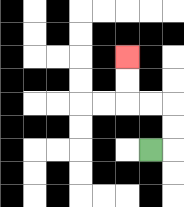{'start': '[6, 6]', 'end': '[5, 2]', 'path_directions': 'R,U,U,L,L,U,U', 'path_coordinates': '[[6, 6], [7, 6], [7, 5], [7, 4], [6, 4], [5, 4], [5, 3], [5, 2]]'}